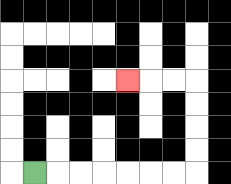{'start': '[1, 7]', 'end': '[5, 3]', 'path_directions': 'R,R,R,R,R,R,R,U,U,U,U,L,L,L', 'path_coordinates': '[[1, 7], [2, 7], [3, 7], [4, 7], [5, 7], [6, 7], [7, 7], [8, 7], [8, 6], [8, 5], [8, 4], [8, 3], [7, 3], [6, 3], [5, 3]]'}